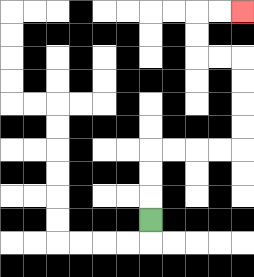{'start': '[6, 9]', 'end': '[10, 0]', 'path_directions': 'U,U,U,R,R,R,R,U,U,U,U,L,L,U,U,R,R', 'path_coordinates': '[[6, 9], [6, 8], [6, 7], [6, 6], [7, 6], [8, 6], [9, 6], [10, 6], [10, 5], [10, 4], [10, 3], [10, 2], [9, 2], [8, 2], [8, 1], [8, 0], [9, 0], [10, 0]]'}